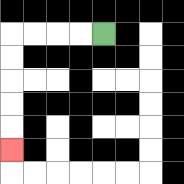{'start': '[4, 1]', 'end': '[0, 6]', 'path_directions': 'L,L,L,L,D,D,D,D,D', 'path_coordinates': '[[4, 1], [3, 1], [2, 1], [1, 1], [0, 1], [0, 2], [0, 3], [0, 4], [0, 5], [0, 6]]'}